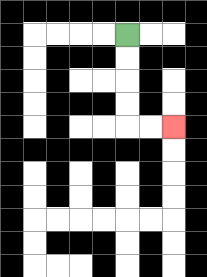{'start': '[5, 1]', 'end': '[7, 5]', 'path_directions': 'D,D,D,D,R,R', 'path_coordinates': '[[5, 1], [5, 2], [5, 3], [5, 4], [5, 5], [6, 5], [7, 5]]'}